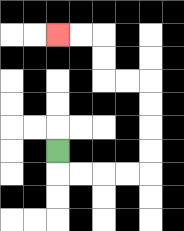{'start': '[2, 6]', 'end': '[2, 1]', 'path_directions': 'D,R,R,R,R,U,U,U,U,L,L,U,U,L,L', 'path_coordinates': '[[2, 6], [2, 7], [3, 7], [4, 7], [5, 7], [6, 7], [6, 6], [6, 5], [6, 4], [6, 3], [5, 3], [4, 3], [4, 2], [4, 1], [3, 1], [2, 1]]'}